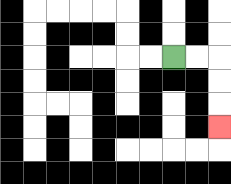{'start': '[7, 2]', 'end': '[9, 5]', 'path_directions': 'R,R,D,D,D', 'path_coordinates': '[[7, 2], [8, 2], [9, 2], [9, 3], [9, 4], [9, 5]]'}